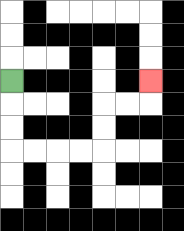{'start': '[0, 3]', 'end': '[6, 3]', 'path_directions': 'D,D,D,R,R,R,R,U,U,R,R,U', 'path_coordinates': '[[0, 3], [0, 4], [0, 5], [0, 6], [1, 6], [2, 6], [3, 6], [4, 6], [4, 5], [4, 4], [5, 4], [6, 4], [6, 3]]'}